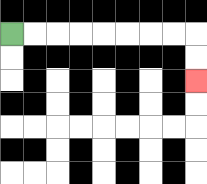{'start': '[0, 1]', 'end': '[8, 3]', 'path_directions': 'R,R,R,R,R,R,R,R,D,D', 'path_coordinates': '[[0, 1], [1, 1], [2, 1], [3, 1], [4, 1], [5, 1], [6, 1], [7, 1], [8, 1], [8, 2], [8, 3]]'}